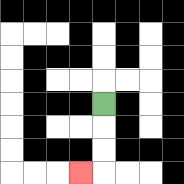{'start': '[4, 4]', 'end': '[3, 7]', 'path_directions': 'D,D,D,L', 'path_coordinates': '[[4, 4], [4, 5], [4, 6], [4, 7], [3, 7]]'}